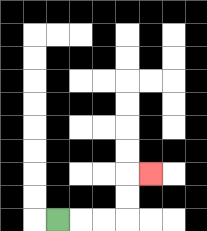{'start': '[2, 9]', 'end': '[6, 7]', 'path_directions': 'R,R,R,U,U,R', 'path_coordinates': '[[2, 9], [3, 9], [4, 9], [5, 9], [5, 8], [5, 7], [6, 7]]'}